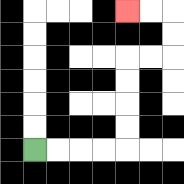{'start': '[1, 6]', 'end': '[5, 0]', 'path_directions': 'R,R,R,R,U,U,U,U,R,R,U,U,L,L', 'path_coordinates': '[[1, 6], [2, 6], [3, 6], [4, 6], [5, 6], [5, 5], [5, 4], [5, 3], [5, 2], [6, 2], [7, 2], [7, 1], [7, 0], [6, 0], [5, 0]]'}